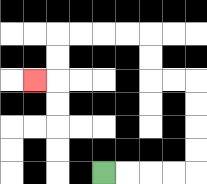{'start': '[4, 7]', 'end': '[1, 3]', 'path_directions': 'R,R,R,R,U,U,U,U,L,L,U,U,L,L,L,L,D,D,L', 'path_coordinates': '[[4, 7], [5, 7], [6, 7], [7, 7], [8, 7], [8, 6], [8, 5], [8, 4], [8, 3], [7, 3], [6, 3], [6, 2], [6, 1], [5, 1], [4, 1], [3, 1], [2, 1], [2, 2], [2, 3], [1, 3]]'}